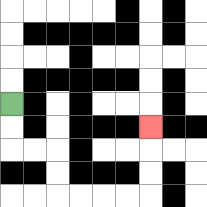{'start': '[0, 4]', 'end': '[6, 5]', 'path_directions': 'D,D,R,R,D,D,R,R,R,R,U,U,U', 'path_coordinates': '[[0, 4], [0, 5], [0, 6], [1, 6], [2, 6], [2, 7], [2, 8], [3, 8], [4, 8], [5, 8], [6, 8], [6, 7], [6, 6], [6, 5]]'}